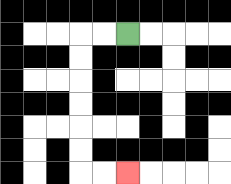{'start': '[5, 1]', 'end': '[5, 7]', 'path_directions': 'L,L,D,D,D,D,D,D,R,R', 'path_coordinates': '[[5, 1], [4, 1], [3, 1], [3, 2], [3, 3], [3, 4], [3, 5], [3, 6], [3, 7], [4, 7], [5, 7]]'}